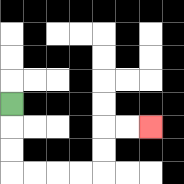{'start': '[0, 4]', 'end': '[6, 5]', 'path_directions': 'D,D,D,R,R,R,R,U,U,R,R', 'path_coordinates': '[[0, 4], [0, 5], [0, 6], [0, 7], [1, 7], [2, 7], [3, 7], [4, 7], [4, 6], [4, 5], [5, 5], [6, 5]]'}